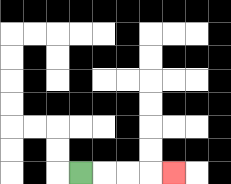{'start': '[3, 7]', 'end': '[7, 7]', 'path_directions': 'R,R,R,R', 'path_coordinates': '[[3, 7], [4, 7], [5, 7], [6, 7], [7, 7]]'}